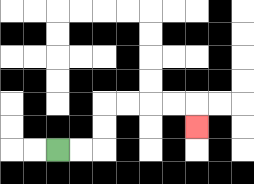{'start': '[2, 6]', 'end': '[8, 5]', 'path_directions': 'R,R,U,U,R,R,R,R,D', 'path_coordinates': '[[2, 6], [3, 6], [4, 6], [4, 5], [4, 4], [5, 4], [6, 4], [7, 4], [8, 4], [8, 5]]'}